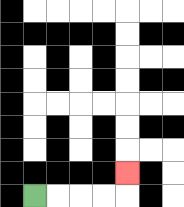{'start': '[1, 8]', 'end': '[5, 7]', 'path_directions': 'R,R,R,R,U', 'path_coordinates': '[[1, 8], [2, 8], [3, 8], [4, 8], [5, 8], [5, 7]]'}